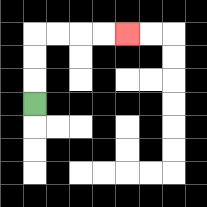{'start': '[1, 4]', 'end': '[5, 1]', 'path_directions': 'U,U,U,R,R,R,R', 'path_coordinates': '[[1, 4], [1, 3], [1, 2], [1, 1], [2, 1], [3, 1], [4, 1], [5, 1]]'}